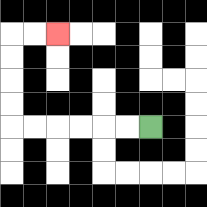{'start': '[6, 5]', 'end': '[2, 1]', 'path_directions': 'L,L,L,L,L,L,U,U,U,U,R,R', 'path_coordinates': '[[6, 5], [5, 5], [4, 5], [3, 5], [2, 5], [1, 5], [0, 5], [0, 4], [0, 3], [0, 2], [0, 1], [1, 1], [2, 1]]'}